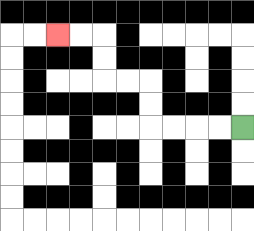{'start': '[10, 5]', 'end': '[2, 1]', 'path_directions': 'L,L,L,L,U,U,L,L,U,U,L,L', 'path_coordinates': '[[10, 5], [9, 5], [8, 5], [7, 5], [6, 5], [6, 4], [6, 3], [5, 3], [4, 3], [4, 2], [4, 1], [3, 1], [2, 1]]'}